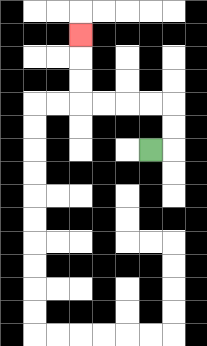{'start': '[6, 6]', 'end': '[3, 1]', 'path_directions': 'R,U,U,L,L,L,L,U,U,U', 'path_coordinates': '[[6, 6], [7, 6], [7, 5], [7, 4], [6, 4], [5, 4], [4, 4], [3, 4], [3, 3], [3, 2], [3, 1]]'}